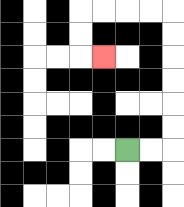{'start': '[5, 6]', 'end': '[4, 2]', 'path_directions': 'R,R,U,U,U,U,U,U,L,L,L,L,D,D,R', 'path_coordinates': '[[5, 6], [6, 6], [7, 6], [7, 5], [7, 4], [7, 3], [7, 2], [7, 1], [7, 0], [6, 0], [5, 0], [4, 0], [3, 0], [3, 1], [3, 2], [4, 2]]'}